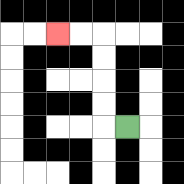{'start': '[5, 5]', 'end': '[2, 1]', 'path_directions': 'L,U,U,U,U,L,L', 'path_coordinates': '[[5, 5], [4, 5], [4, 4], [4, 3], [4, 2], [4, 1], [3, 1], [2, 1]]'}